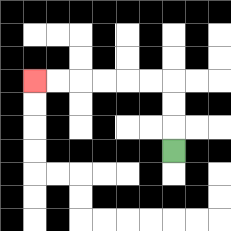{'start': '[7, 6]', 'end': '[1, 3]', 'path_directions': 'U,U,U,L,L,L,L,L,L', 'path_coordinates': '[[7, 6], [7, 5], [7, 4], [7, 3], [6, 3], [5, 3], [4, 3], [3, 3], [2, 3], [1, 3]]'}